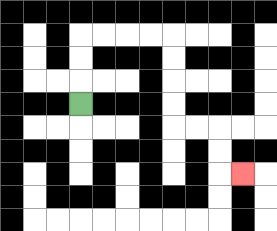{'start': '[3, 4]', 'end': '[10, 7]', 'path_directions': 'U,U,U,R,R,R,R,D,D,D,D,R,R,D,D,R', 'path_coordinates': '[[3, 4], [3, 3], [3, 2], [3, 1], [4, 1], [5, 1], [6, 1], [7, 1], [7, 2], [7, 3], [7, 4], [7, 5], [8, 5], [9, 5], [9, 6], [9, 7], [10, 7]]'}